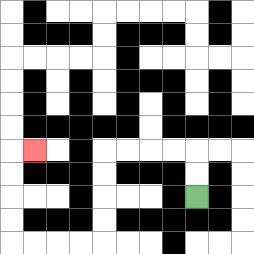{'start': '[8, 8]', 'end': '[1, 6]', 'path_directions': 'U,U,L,L,L,L,D,D,D,D,L,L,L,L,U,U,U,U,R', 'path_coordinates': '[[8, 8], [8, 7], [8, 6], [7, 6], [6, 6], [5, 6], [4, 6], [4, 7], [4, 8], [4, 9], [4, 10], [3, 10], [2, 10], [1, 10], [0, 10], [0, 9], [0, 8], [0, 7], [0, 6], [1, 6]]'}